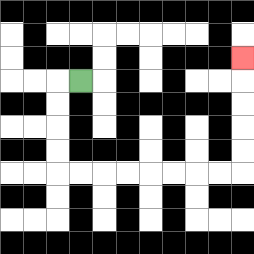{'start': '[3, 3]', 'end': '[10, 2]', 'path_directions': 'L,D,D,D,D,R,R,R,R,R,R,R,R,U,U,U,U,U', 'path_coordinates': '[[3, 3], [2, 3], [2, 4], [2, 5], [2, 6], [2, 7], [3, 7], [4, 7], [5, 7], [6, 7], [7, 7], [8, 7], [9, 7], [10, 7], [10, 6], [10, 5], [10, 4], [10, 3], [10, 2]]'}